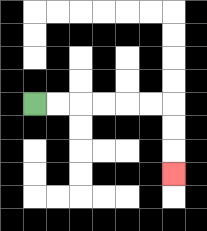{'start': '[1, 4]', 'end': '[7, 7]', 'path_directions': 'R,R,R,R,R,R,D,D,D', 'path_coordinates': '[[1, 4], [2, 4], [3, 4], [4, 4], [5, 4], [6, 4], [7, 4], [7, 5], [7, 6], [7, 7]]'}